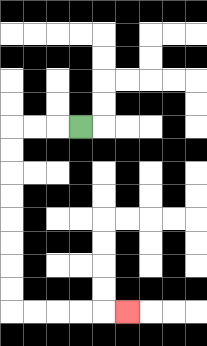{'start': '[3, 5]', 'end': '[5, 13]', 'path_directions': 'L,L,L,D,D,D,D,D,D,D,D,R,R,R,R,R', 'path_coordinates': '[[3, 5], [2, 5], [1, 5], [0, 5], [0, 6], [0, 7], [0, 8], [0, 9], [0, 10], [0, 11], [0, 12], [0, 13], [1, 13], [2, 13], [3, 13], [4, 13], [5, 13]]'}